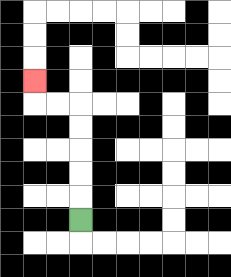{'start': '[3, 9]', 'end': '[1, 3]', 'path_directions': 'U,U,U,U,U,L,L,U', 'path_coordinates': '[[3, 9], [3, 8], [3, 7], [3, 6], [3, 5], [3, 4], [2, 4], [1, 4], [1, 3]]'}